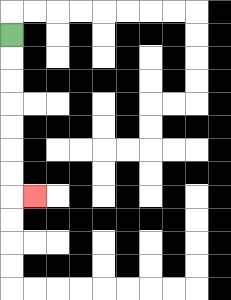{'start': '[0, 1]', 'end': '[1, 8]', 'path_directions': 'D,D,D,D,D,D,D,R', 'path_coordinates': '[[0, 1], [0, 2], [0, 3], [0, 4], [0, 5], [0, 6], [0, 7], [0, 8], [1, 8]]'}